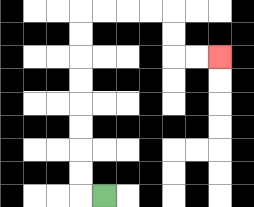{'start': '[4, 8]', 'end': '[9, 2]', 'path_directions': 'L,U,U,U,U,U,U,U,U,R,R,R,R,D,D,R,R', 'path_coordinates': '[[4, 8], [3, 8], [3, 7], [3, 6], [3, 5], [3, 4], [3, 3], [3, 2], [3, 1], [3, 0], [4, 0], [5, 0], [6, 0], [7, 0], [7, 1], [7, 2], [8, 2], [9, 2]]'}